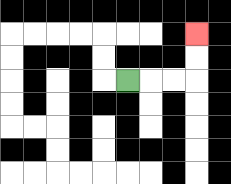{'start': '[5, 3]', 'end': '[8, 1]', 'path_directions': 'R,R,R,U,U', 'path_coordinates': '[[5, 3], [6, 3], [7, 3], [8, 3], [8, 2], [8, 1]]'}